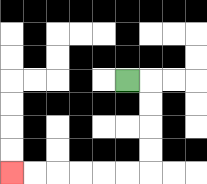{'start': '[5, 3]', 'end': '[0, 7]', 'path_directions': 'R,D,D,D,D,L,L,L,L,L,L', 'path_coordinates': '[[5, 3], [6, 3], [6, 4], [6, 5], [6, 6], [6, 7], [5, 7], [4, 7], [3, 7], [2, 7], [1, 7], [0, 7]]'}